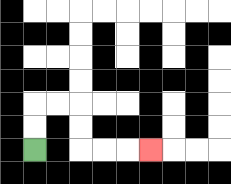{'start': '[1, 6]', 'end': '[6, 6]', 'path_directions': 'U,U,R,R,D,D,R,R,R', 'path_coordinates': '[[1, 6], [1, 5], [1, 4], [2, 4], [3, 4], [3, 5], [3, 6], [4, 6], [5, 6], [6, 6]]'}